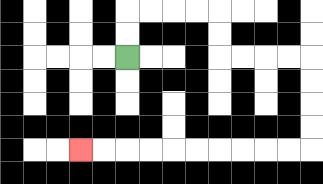{'start': '[5, 2]', 'end': '[3, 6]', 'path_directions': 'U,U,R,R,R,R,D,D,R,R,R,R,D,D,D,D,L,L,L,L,L,L,L,L,L,L', 'path_coordinates': '[[5, 2], [5, 1], [5, 0], [6, 0], [7, 0], [8, 0], [9, 0], [9, 1], [9, 2], [10, 2], [11, 2], [12, 2], [13, 2], [13, 3], [13, 4], [13, 5], [13, 6], [12, 6], [11, 6], [10, 6], [9, 6], [8, 6], [7, 6], [6, 6], [5, 6], [4, 6], [3, 6]]'}